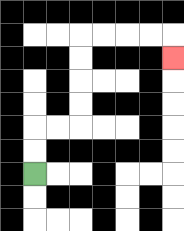{'start': '[1, 7]', 'end': '[7, 2]', 'path_directions': 'U,U,R,R,U,U,U,U,R,R,R,R,D', 'path_coordinates': '[[1, 7], [1, 6], [1, 5], [2, 5], [3, 5], [3, 4], [3, 3], [3, 2], [3, 1], [4, 1], [5, 1], [6, 1], [7, 1], [7, 2]]'}